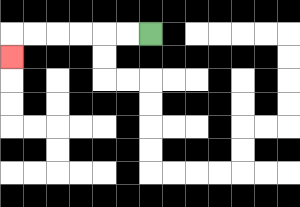{'start': '[6, 1]', 'end': '[0, 2]', 'path_directions': 'L,L,L,L,L,L,D', 'path_coordinates': '[[6, 1], [5, 1], [4, 1], [3, 1], [2, 1], [1, 1], [0, 1], [0, 2]]'}